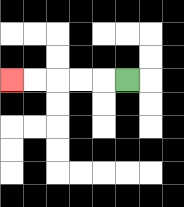{'start': '[5, 3]', 'end': '[0, 3]', 'path_directions': 'L,L,L,L,L', 'path_coordinates': '[[5, 3], [4, 3], [3, 3], [2, 3], [1, 3], [0, 3]]'}